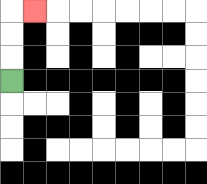{'start': '[0, 3]', 'end': '[1, 0]', 'path_directions': 'U,U,U,R', 'path_coordinates': '[[0, 3], [0, 2], [0, 1], [0, 0], [1, 0]]'}